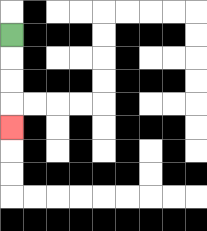{'start': '[0, 1]', 'end': '[0, 5]', 'path_directions': 'D,D,D,D', 'path_coordinates': '[[0, 1], [0, 2], [0, 3], [0, 4], [0, 5]]'}